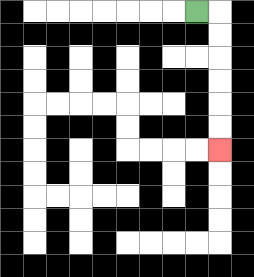{'start': '[8, 0]', 'end': '[9, 6]', 'path_directions': 'R,D,D,D,D,D,D', 'path_coordinates': '[[8, 0], [9, 0], [9, 1], [9, 2], [9, 3], [9, 4], [9, 5], [9, 6]]'}